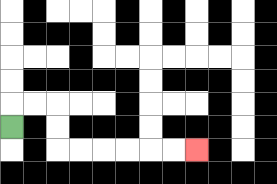{'start': '[0, 5]', 'end': '[8, 6]', 'path_directions': 'U,R,R,D,D,R,R,R,R,R,R', 'path_coordinates': '[[0, 5], [0, 4], [1, 4], [2, 4], [2, 5], [2, 6], [3, 6], [4, 6], [5, 6], [6, 6], [7, 6], [8, 6]]'}